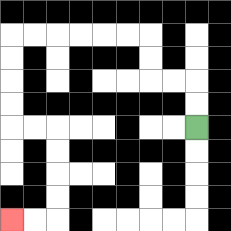{'start': '[8, 5]', 'end': '[0, 9]', 'path_directions': 'U,U,L,L,U,U,L,L,L,L,L,L,D,D,D,D,R,R,D,D,D,D,L,L', 'path_coordinates': '[[8, 5], [8, 4], [8, 3], [7, 3], [6, 3], [6, 2], [6, 1], [5, 1], [4, 1], [3, 1], [2, 1], [1, 1], [0, 1], [0, 2], [0, 3], [0, 4], [0, 5], [1, 5], [2, 5], [2, 6], [2, 7], [2, 8], [2, 9], [1, 9], [0, 9]]'}